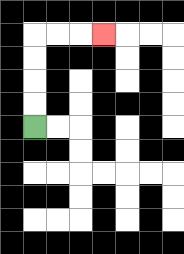{'start': '[1, 5]', 'end': '[4, 1]', 'path_directions': 'U,U,U,U,R,R,R', 'path_coordinates': '[[1, 5], [1, 4], [1, 3], [1, 2], [1, 1], [2, 1], [3, 1], [4, 1]]'}